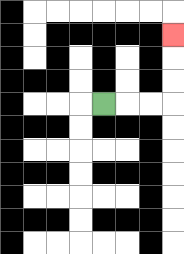{'start': '[4, 4]', 'end': '[7, 1]', 'path_directions': 'R,R,R,U,U,U', 'path_coordinates': '[[4, 4], [5, 4], [6, 4], [7, 4], [7, 3], [7, 2], [7, 1]]'}